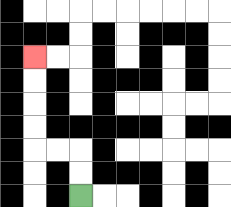{'start': '[3, 8]', 'end': '[1, 2]', 'path_directions': 'U,U,L,L,U,U,U,U', 'path_coordinates': '[[3, 8], [3, 7], [3, 6], [2, 6], [1, 6], [1, 5], [1, 4], [1, 3], [1, 2]]'}